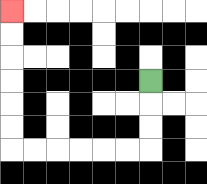{'start': '[6, 3]', 'end': '[0, 0]', 'path_directions': 'D,D,D,L,L,L,L,L,L,U,U,U,U,U,U', 'path_coordinates': '[[6, 3], [6, 4], [6, 5], [6, 6], [5, 6], [4, 6], [3, 6], [2, 6], [1, 6], [0, 6], [0, 5], [0, 4], [0, 3], [0, 2], [0, 1], [0, 0]]'}